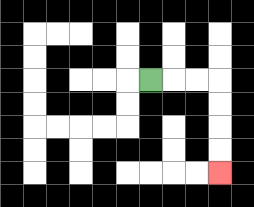{'start': '[6, 3]', 'end': '[9, 7]', 'path_directions': 'R,R,R,D,D,D,D', 'path_coordinates': '[[6, 3], [7, 3], [8, 3], [9, 3], [9, 4], [9, 5], [9, 6], [9, 7]]'}